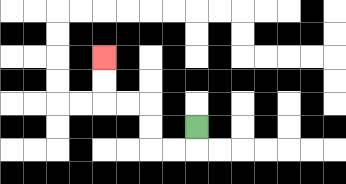{'start': '[8, 5]', 'end': '[4, 2]', 'path_directions': 'D,L,L,U,U,L,L,U,U', 'path_coordinates': '[[8, 5], [8, 6], [7, 6], [6, 6], [6, 5], [6, 4], [5, 4], [4, 4], [4, 3], [4, 2]]'}